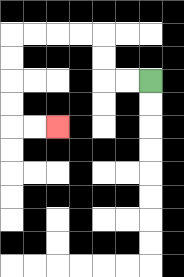{'start': '[6, 3]', 'end': '[2, 5]', 'path_directions': 'L,L,U,U,L,L,L,L,D,D,D,D,R,R', 'path_coordinates': '[[6, 3], [5, 3], [4, 3], [4, 2], [4, 1], [3, 1], [2, 1], [1, 1], [0, 1], [0, 2], [0, 3], [0, 4], [0, 5], [1, 5], [2, 5]]'}